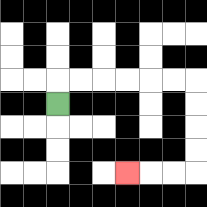{'start': '[2, 4]', 'end': '[5, 7]', 'path_directions': 'U,R,R,R,R,R,R,D,D,D,D,L,L,L', 'path_coordinates': '[[2, 4], [2, 3], [3, 3], [4, 3], [5, 3], [6, 3], [7, 3], [8, 3], [8, 4], [8, 5], [8, 6], [8, 7], [7, 7], [6, 7], [5, 7]]'}